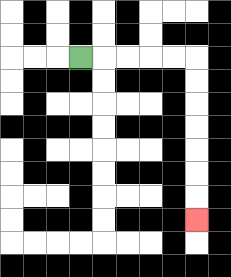{'start': '[3, 2]', 'end': '[8, 9]', 'path_directions': 'R,R,R,R,R,D,D,D,D,D,D,D', 'path_coordinates': '[[3, 2], [4, 2], [5, 2], [6, 2], [7, 2], [8, 2], [8, 3], [8, 4], [8, 5], [8, 6], [8, 7], [8, 8], [8, 9]]'}